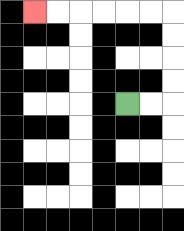{'start': '[5, 4]', 'end': '[1, 0]', 'path_directions': 'R,R,U,U,U,U,L,L,L,L,L,L', 'path_coordinates': '[[5, 4], [6, 4], [7, 4], [7, 3], [7, 2], [7, 1], [7, 0], [6, 0], [5, 0], [4, 0], [3, 0], [2, 0], [1, 0]]'}